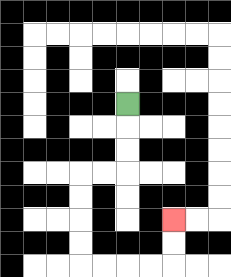{'start': '[5, 4]', 'end': '[7, 9]', 'path_directions': 'D,D,D,L,L,D,D,D,D,R,R,R,R,U,U', 'path_coordinates': '[[5, 4], [5, 5], [5, 6], [5, 7], [4, 7], [3, 7], [3, 8], [3, 9], [3, 10], [3, 11], [4, 11], [5, 11], [6, 11], [7, 11], [7, 10], [7, 9]]'}